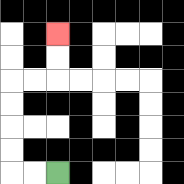{'start': '[2, 7]', 'end': '[2, 1]', 'path_directions': 'L,L,U,U,U,U,R,R,U,U', 'path_coordinates': '[[2, 7], [1, 7], [0, 7], [0, 6], [0, 5], [0, 4], [0, 3], [1, 3], [2, 3], [2, 2], [2, 1]]'}